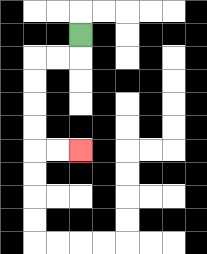{'start': '[3, 1]', 'end': '[3, 6]', 'path_directions': 'D,L,L,D,D,D,D,R,R', 'path_coordinates': '[[3, 1], [3, 2], [2, 2], [1, 2], [1, 3], [1, 4], [1, 5], [1, 6], [2, 6], [3, 6]]'}